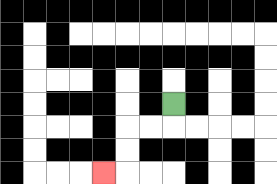{'start': '[7, 4]', 'end': '[4, 7]', 'path_directions': 'D,L,L,D,D,L', 'path_coordinates': '[[7, 4], [7, 5], [6, 5], [5, 5], [5, 6], [5, 7], [4, 7]]'}